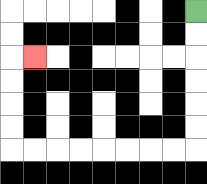{'start': '[8, 0]', 'end': '[1, 2]', 'path_directions': 'D,D,D,D,D,D,L,L,L,L,L,L,L,L,U,U,U,U,R', 'path_coordinates': '[[8, 0], [8, 1], [8, 2], [8, 3], [8, 4], [8, 5], [8, 6], [7, 6], [6, 6], [5, 6], [4, 6], [3, 6], [2, 6], [1, 6], [0, 6], [0, 5], [0, 4], [0, 3], [0, 2], [1, 2]]'}